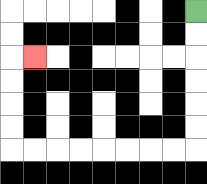{'start': '[8, 0]', 'end': '[1, 2]', 'path_directions': 'D,D,D,D,D,D,L,L,L,L,L,L,L,L,U,U,U,U,R', 'path_coordinates': '[[8, 0], [8, 1], [8, 2], [8, 3], [8, 4], [8, 5], [8, 6], [7, 6], [6, 6], [5, 6], [4, 6], [3, 6], [2, 6], [1, 6], [0, 6], [0, 5], [0, 4], [0, 3], [0, 2], [1, 2]]'}